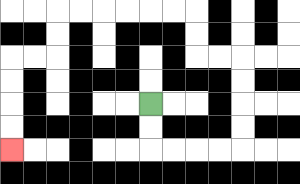{'start': '[6, 4]', 'end': '[0, 6]', 'path_directions': 'D,D,R,R,R,R,U,U,U,U,L,L,U,U,L,L,L,L,L,L,D,D,L,L,D,D,D,D', 'path_coordinates': '[[6, 4], [6, 5], [6, 6], [7, 6], [8, 6], [9, 6], [10, 6], [10, 5], [10, 4], [10, 3], [10, 2], [9, 2], [8, 2], [8, 1], [8, 0], [7, 0], [6, 0], [5, 0], [4, 0], [3, 0], [2, 0], [2, 1], [2, 2], [1, 2], [0, 2], [0, 3], [0, 4], [0, 5], [0, 6]]'}